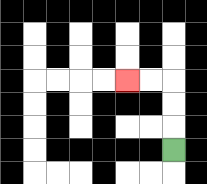{'start': '[7, 6]', 'end': '[5, 3]', 'path_directions': 'U,U,U,L,L', 'path_coordinates': '[[7, 6], [7, 5], [7, 4], [7, 3], [6, 3], [5, 3]]'}